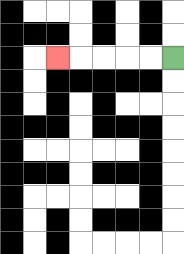{'start': '[7, 2]', 'end': '[2, 2]', 'path_directions': 'L,L,L,L,L', 'path_coordinates': '[[7, 2], [6, 2], [5, 2], [4, 2], [3, 2], [2, 2]]'}